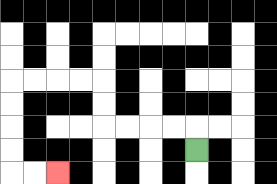{'start': '[8, 6]', 'end': '[2, 7]', 'path_directions': 'U,L,L,L,L,U,U,L,L,L,L,D,D,D,D,R,R', 'path_coordinates': '[[8, 6], [8, 5], [7, 5], [6, 5], [5, 5], [4, 5], [4, 4], [4, 3], [3, 3], [2, 3], [1, 3], [0, 3], [0, 4], [0, 5], [0, 6], [0, 7], [1, 7], [2, 7]]'}